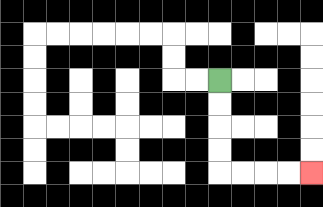{'start': '[9, 3]', 'end': '[13, 7]', 'path_directions': 'D,D,D,D,R,R,R,R', 'path_coordinates': '[[9, 3], [9, 4], [9, 5], [9, 6], [9, 7], [10, 7], [11, 7], [12, 7], [13, 7]]'}